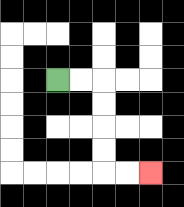{'start': '[2, 3]', 'end': '[6, 7]', 'path_directions': 'R,R,D,D,D,D,R,R', 'path_coordinates': '[[2, 3], [3, 3], [4, 3], [4, 4], [4, 5], [4, 6], [4, 7], [5, 7], [6, 7]]'}